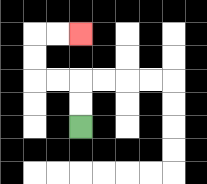{'start': '[3, 5]', 'end': '[3, 1]', 'path_directions': 'U,U,L,L,U,U,R,R', 'path_coordinates': '[[3, 5], [3, 4], [3, 3], [2, 3], [1, 3], [1, 2], [1, 1], [2, 1], [3, 1]]'}